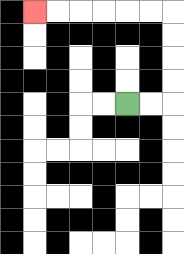{'start': '[5, 4]', 'end': '[1, 0]', 'path_directions': 'R,R,U,U,U,U,L,L,L,L,L,L', 'path_coordinates': '[[5, 4], [6, 4], [7, 4], [7, 3], [7, 2], [7, 1], [7, 0], [6, 0], [5, 0], [4, 0], [3, 0], [2, 0], [1, 0]]'}